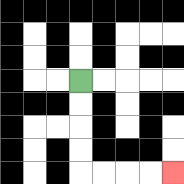{'start': '[3, 3]', 'end': '[7, 7]', 'path_directions': 'D,D,D,D,R,R,R,R', 'path_coordinates': '[[3, 3], [3, 4], [3, 5], [3, 6], [3, 7], [4, 7], [5, 7], [6, 7], [7, 7]]'}